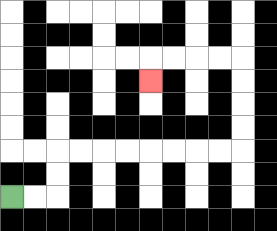{'start': '[0, 8]', 'end': '[6, 3]', 'path_directions': 'R,R,U,U,R,R,R,R,R,R,R,R,U,U,U,U,L,L,L,L,D', 'path_coordinates': '[[0, 8], [1, 8], [2, 8], [2, 7], [2, 6], [3, 6], [4, 6], [5, 6], [6, 6], [7, 6], [8, 6], [9, 6], [10, 6], [10, 5], [10, 4], [10, 3], [10, 2], [9, 2], [8, 2], [7, 2], [6, 2], [6, 3]]'}